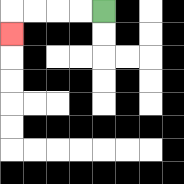{'start': '[4, 0]', 'end': '[0, 1]', 'path_directions': 'L,L,L,L,D', 'path_coordinates': '[[4, 0], [3, 0], [2, 0], [1, 0], [0, 0], [0, 1]]'}